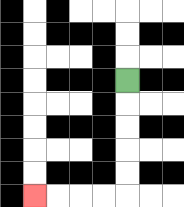{'start': '[5, 3]', 'end': '[1, 8]', 'path_directions': 'D,D,D,D,D,L,L,L,L', 'path_coordinates': '[[5, 3], [5, 4], [5, 5], [5, 6], [5, 7], [5, 8], [4, 8], [3, 8], [2, 8], [1, 8]]'}